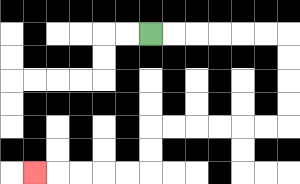{'start': '[6, 1]', 'end': '[1, 7]', 'path_directions': 'R,R,R,R,R,R,D,D,D,D,L,L,L,L,L,L,D,D,L,L,L,L,L', 'path_coordinates': '[[6, 1], [7, 1], [8, 1], [9, 1], [10, 1], [11, 1], [12, 1], [12, 2], [12, 3], [12, 4], [12, 5], [11, 5], [10, 5], [9, 5], [8, 5], [7, 5], [6, 5], [6, 6], [6, 7], [5, 7], [4, 7], [3, 7], [2, 7], [1, 7]]'}